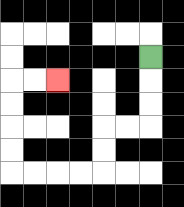{'start': '[6, 2]', 'end': '[2, 3]', 'path_directions': 'D,D,D,L,L,D,D,L,L,L,L,U,U,U,U,R,R', 'path_coordinates': '[[6, 2], [6, 3], [6, 4], [6, 5], [5, 5], [4, 5], [4, 6], [4, 7], [3, 7], [2, 7], [1, 7], [0, 7], [0, 6], [0, 5], [0, 4], [0, 3], [1, 3], [2, 3]]'}